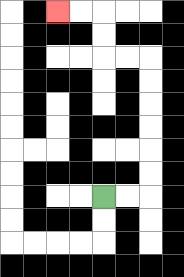{'start': '[4, 8]', 'end': '[2, 0]', 'path_directions': 'R,R,U,U,U,U,U,U,L,L,U,U,L,L', 'path_coordinates': '[[4, 8], [5, 8], [6, 8], [6, 7], [6, 6], [6, 5], [6, 4], [6, 3], [6, 2], [5, 2], [4, 2], [4, 1], [4, 0], [3, 0], [2, 0]]'}